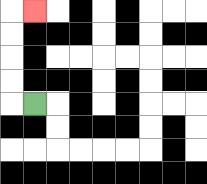{'start': '[1, 4]', 'end': '[1, 0]', 'path_directions': 'L,U,U,U,U,R', 'path_coordinates': '[[1, 4], [0, 4], [0, 3], [0, 2], [0, 1], [0, 0], [1, 0]]'}